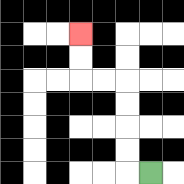{'start': '[6, 7]', 'end': '[3, 1]', 'path_directions': 'L,U,U,U,U,L,L,U,U', 'path_coordinates': '[[6, 7], [5, 7], [5, 6], [5, 5], [5, 4], [5, 3], [4, 3], [3, 3], [3, 2], [3, 1]]'}